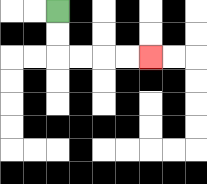{'start': '[2, 0]', 'end': '[6, 2]', 'path_directions': 'D,D,R,R,R,R', 'path_coordinates': '[[2, 0], [2, 1], [2, 2], [3, 2], [4, 2], [5, 2], [6, 2]]'}